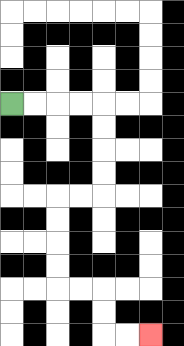{'start': '[0, 4]', 'end': '[6, 14]', 'path_directions': 'R,R,R,R,D,D,D,D,L,L,D,D,D,D,R,R,D,D,R,R', 'path_coordinates': '[[0, 4], [1, 4], [2, 4], [3, 4], [4, 4], [4, 5], [4, 6], [4, 7], [4, 8], [3, 8], [2, 8], [2, 9], [2, 10], [2, 11], [2, 12], [3, 12], [4, 12], [4, 13], [4, 14], [5, 14], [6, 14]]'}